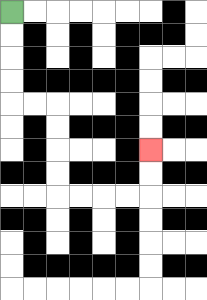{'start': '[0, 0]', 'end': '[6, 6]', 'path_directions': 'D,D,D,D,R,R,D,D,D,D,R,R,R,R,U,U', 'path_coordinates': '[[0, 0], [0, 1], [0, 2], [0, 3], [0, 4], [1, 4], [2, 4], [2, 5], [2, 6], [2, 7], [2, 8], [3, 8], [4, 8], [5, 8], [6, 8], [6, 7], [6, 6]]'}